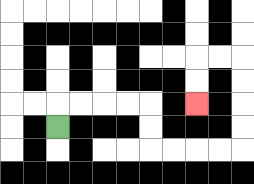{'start': '[2, 5]', 'end': '[8, 4]', 'path_directions': 'U,R,R,R,R,D,D,R,R,R,R,U,U,U,U,L,L,D,D', 'path_coordinates': '[[2, 5], [2, 4], [3, 4], [4, 4], [5, 4], [6, 4], [6, 5], [6, 6], [7, 6], [8, 6], [9, 6], [10, 6], [10, 5], [10, 4], [10, 3], [10, 2], [9, 2], [8, 2], [8, 3], [8, 4]]'}